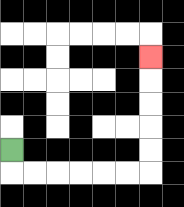{'start': '[0, 6]', 'end': '[6, 2]', 'path_directions': 'D,R,R,R,R,R,R,U,U,U,U,U', 'path_coordinates': '[[0, 6], [0, 7], [1, 7], [2, 7], [3, 7], [4, 7], [5, 7], [6, 7], [6, 6], [6, 5], [6, 4], [6, 3], [6, 2]]'}